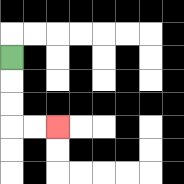{'start': '[0, 2]', 'end': '[2, 5]', 'path_directions': 'D,D,D,R,R', 'path_coordinates': '[[0, 2], [0, 3], [0, 4], [0, 5], [1, 5], [2, 5]]'}